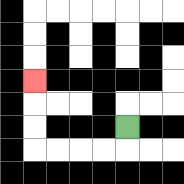{'start': '[5, 5]', 'end': '[1, 3]', 'path_directions': 'D,L,L,L,L,U,U,U', 'path_coordinates': '[[5, 5], [5, 6], [4, 6], [3, 6], [2, 6], [1, 6], [1, 5], [1, 4], [1, 3]]'}